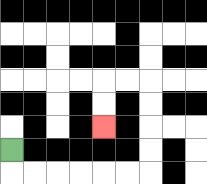{'start': '[0, 6]', 'end': '[4, 5]', 'path_directions': 'D,R,R,R,R,R,R,U,U,U,U,L,L,D,D', 'path_coordinates': '[[0, 6], [0, 7], [1, 7], [2, 7], [3, 7], [4, 7], [5, 7], [6, 7], [6, 6], [6, 5], [6, 4], [6, 3], [5, 3], [4, 3], [4, 4], [4, 5]]'}